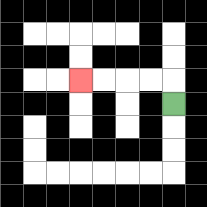{'start': '[7, 4]', 'end': '[3, 3]', 'path_directions': 'U,L,L,L,L', 'path_coordinates': '[[7, 4], [7, 3], [6, 3], [5, 3], [4, 3], [3, 3]]'}